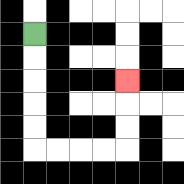{'start': '[1, 1]', 'end': '[5, 3]', 'path_directions': 'D,D,D,D,D,R,R,R,R,U,U,U', 'path_coordinates': '[[1, 1], [1, 2], [1, 3], [1, 4], [1, 5], [1, 6], [2, 6], [3, 6], [4, 6], [5, 6], [5, 5], [5, 4], [5, 3]]'}